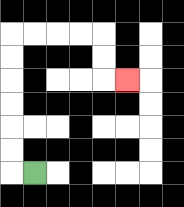{'start': '[1, 7]', 'end': '[5, 3]', 'path_directions': 'L,U,U,U,U,U,U,R,R,R,R,D,D,R', 'path_coordinates': '[[1, 7], [0, 7], [0, 6], [0, 5], [0, 4], [0, 3], [0, 2], [0, 1], [1, 1], [2, 1], [3, 1], [4, 1], [4, 2], [4, 3], [5, 3]]'}